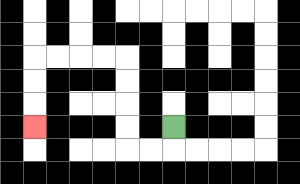{'start': '[7, 5]', 'end': '[1, 5]', 'path_directions': 'D,L,L,U,U,U,U,L,L,L,L,D,D,D', 'path_coordinates': '[[7, 5], [7, 6], [6, 6], [5, 6], [5, 5], [5, 4], [5, 3], [5, 2], [4, 2], [3, 2], [2, 2], [1, 2], [1, 3], [1, 4], [1, 5]]'}